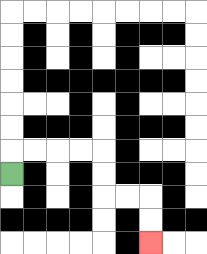{'start': '[0, 7]', 'end': '[6, 10]', 'path_directions': 'U,R,R,R,R,D,D,R,R,D,D', 'path_coordinates': '[[0, 7], [0, 6], [1, 6], [2, 6], [3, 6], [4, 6], [4, 7], [4, 8], [5, 8], [6, 8], [6, 9], [6, 10]]'}